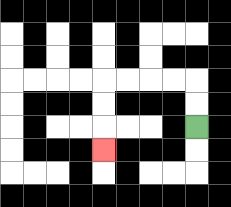{'start': '[8, 5]', 'end': '[4, 6]', 'path_directions': 'U,U,L,L,L,L,D,D,D', 'path_coordinates': '[[8, 5], [8, 4], [8, 3], [7, 3], [6, 3], [5, 3], [4, 3], [4, 4], [4, 5], [4, 6]]'}